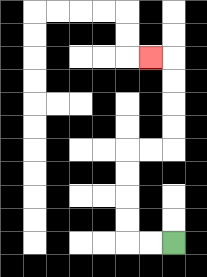{'start': '[7, 10]', 'end': '[6, 2]', 'path_directions': 'L,L,U,U,U,U,R,R,U,U,U,U,L', 'path_coordinates': '[[7, 10], [6, 10], [5, 10], [5, 9], [5, 8], [5, 7], [5, 6], [6, 6], [7, 6], [7, 5], [7, 4], [7, 3], [7, 2], [6, 2]]'}